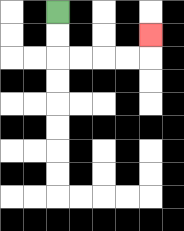{'start': '[2, 0]', 'end': '[6, 1]', 'path_directions': 'D,D,R,R,R,R,U', 'path_coordinates': '[[2, 0], [2, 1], [2, 2], [3, 2], [4, 2], [5, 2], [6, 2], [6, 1]]'}